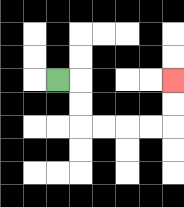{'start': '[2, 3]', 'end': '[7, 3]', 'path_directions': 'R,D,D,R,R,R,R,U,U', 'path_coordinates': '[[2, 3], [3, 3], [3, 4], [3, 5], [4, 5], [5, 5], [6, 5], [7, 5], [7, 4], [7, 3]]'}